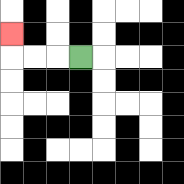{'start': '[3, 2]', 'end': '[0, 1]', 'path_directions': 'L,L,L,U', 'path_coordinates': '[[3, 2], [2, 2], [1, 2], [0, 2], [0, 1]]'}